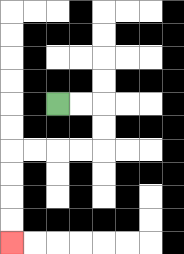{'start': '[2, 4]', 'end': '[0, 10]', 'path_directions': 'R,R,D,D,L,L,L,L,D,D,D,D', 'path_coordinates': '[[2, 4], [3, 4], [4, 4], [4, 5], [4, 6], [3, 6], [2, 6], [1, 6], [0, 6], [0, 7], [0, 8], [0, 9], [0, 10]]'}